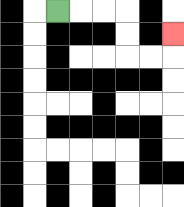{'start': '[2, 0]', 'end': '[7, 1]', 'path_directions': 'R,R,R,D,D,R,R,U', 'path_coordinates': '[[2, 0], [3, 0], [4, 0], [5, 0], [5, 1], [5, 2], [6, 2], [7, 2], [7, 1]]'}